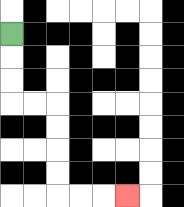{'start': '[0, 1]', 'end': '[5, 8]', 'path_directions': 'D,D,D,R,R,D,D,D,D,R,R,R', 'path_coordinates': '[[0, 1], [0, 2], [0, 3], [0, 4], [1, 4], [2, 4], [2, 5], [2, 6], [2, 7], [2, 8], [3, 8], [4, 8], [5, 8]]'}